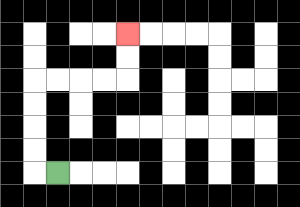{'start': '[2, 7]', 'end': '[5, 1]', 'path_directions': 'L,U,U,U,U,R,R,R,R,U,U', 'path_coordinates': '[[2, 7], [1, 7], [1, 6], [1, 5], [1, 4], [1, 3], [2, 3], [3, 3], [4, 3], [5, 3], [5, 2], [5, 1]]'}